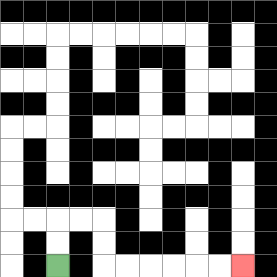{'start': '[2, 11]', 'end': '[10, 11]', 'path_directions': 'U,U,R,R,D,D,R,R,R,R,R,R', 'path_coordinates': '[[2, 11], [2, 10], [2, 9], [3, 9], [4, 9], [4, 10], [4, 11], [5, 11], [6, 11], [7, 11], [8, 11], [9, 11], [10, 11]]'}